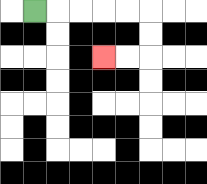{'start': '[1, 0]', 'end': '[4, 2]', 'path_directions': 'R,R,R,R,R,D,D,L,L', 'path_coordinates': '[[1, 0], [2, 0], [3, 0], [4, 0], [5, 0], [6, 0], [6, 1], [6, 2], [5, 2], [4, 2]]'}